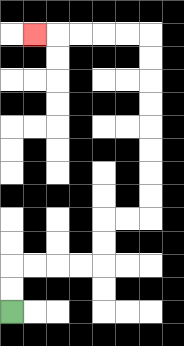{'start': '[0, 13]', 'end': '[1, 1]', 'path_directions': 'U,U,R,R,R,R,U,U,R,R,U,U,U,U,U,U,U,U,L,L,L,L,L', 'path_coordinates': '[[0, 13], [0, 12], [0, 11], [1, 11], [2, 11], [3, 11], [4, 11], [4, 10], [4, 9], [5, 9], [6, 9], [6, 8], [6, 7], [6, 6], [6, 5], [6, 4], [6, 3], [6, 2], [6, 1], [5, 1], [4, 1], [3, 1], [2, 1], [1, 1]]'}